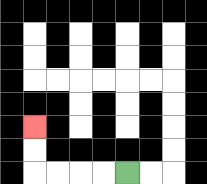{'start': '[5, 7]', 'end': '[1, 5]', 'path_directions': 'L,L,L,L,U,U', 'path_coordinates': '[[5, 7], [4, 7], [3, 7], [2, 7], [1, 7], [1, 6], [1, 5]]'}